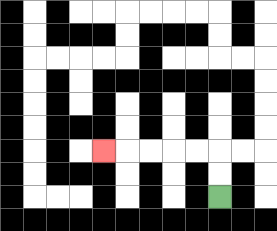{'start': '[9, 8]', 'end': '[4, 6]', 'path_directions': 'U,U,L,L,L,L,L', 'path_coordinates': '[[9, 8], [9, 7], [9, 6], [8, 6], [7, 6], [6, 6], [5, 6], [4, 6]]'}